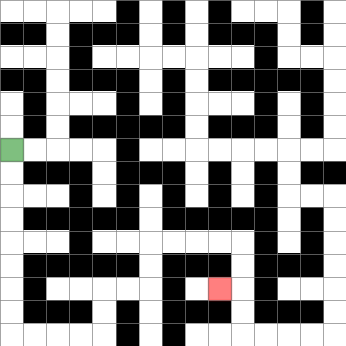{'start': '[0, 6]', 'end': '[9, 12]', 'path_directions': 'D,D,D,D,D,D,D,D,R,R,R,R,U,U,R,R,U,U,R,R,R,R,D,D,L', 'path_coordinates': '[[0, 6], [0, 7], [0, 8], [0, 9], [0, 10], [0, 11], [0, 12], [0, 13], [0, 14], [1, 14], [2, 14], [3, 14], [4, 14], [4, 13], [4, 12], [5, 12], [6, 12], [6, 11], [6, 10], [7, 10], [8, 10], [9, 10], [10, 10], [10, 11], [10, 12], [9, 12]]'}